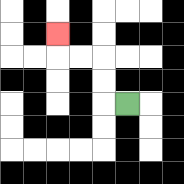{'start': '[5, 4]', 'end': '[2, 1]', 'path_directions': 'L,U,U,L,L,U', 'path_coordinates': '[[5, 4], [4, 4], [4, 3], [4, 2], [3, 2], [2, 2], [2, 1]]'}